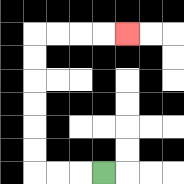{'start': '[4, 7]', 'end': '[5, 1]', 'path_directions': 'L,L,L,U,U,U,U,U,U,R,R,R,R', 'path_coordinates': '[[4, 7], [3, 7], [2, 7], [1, 7], [1, 6], [1, 5], [1, 4], [1, 3], [1, 2], [1, 1], [2, 1], [3, 1], [4, 1], [5, 1]]'}